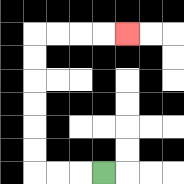{'start': '[4, 7]', 'end': '[5, 1]', 'path_directions': 'L,L,L,U,U,U,U,U,U,R,R,R,R', 'path_coordinates': '[[4, 7], [3, 7], [2, 7], [1, 7], [1, 6], [1, 5], [1, 4], [1, 3], [1, 2], [1, 1], [2, 1], [3, 1], [4, 1], [5, 1]]'}